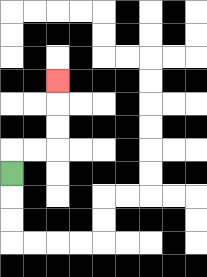{'start': '[0, 7]', 'end': '[2, 3]', 'path_directions': 'U,R,R,U,U,U', 'path_coordinates': '[[0, 7], [0, 6], [1, 6], [2, 6], [2, 5], [2, 4], [2, 3]]'}